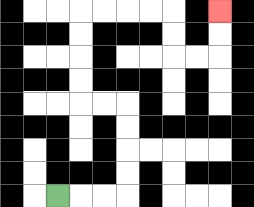{'start': '[2, 8]', 'end': '[9, 0]', 'path_directions': 'R,R,R,U,U,U,U,L,L,U,U,U,U,R,R,R,R,D,D,R,R,U,U', 'path_coordinates': '[[2, 8], [3, 8], [4, 8], [5, 8], [5, 7], [5, 6], [5, 5], [5, 4], [4, 4], [3, 4], [3, 3], [3, 2], [3, 1], [3, 0], [4, 0], [5, 0], [6, 0], [7, 0], [7, 1], [7, 2], [8, 2], [9, 2], [9, 1], [9, 0]]'}